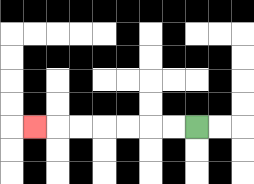{'start': '[8, 5]', 'end': '[1, 5]', 'path_directions': 'L,L,L,L,L,L,L', 'path_coordinates': '[[8, 5], [7, 5], [6, 5], [5, 5], [4, 5], [3, 5], [2, 5], [1, 5]]'}